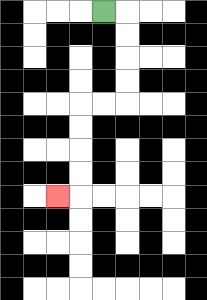{'start': '[4, 0]', 'end': '[2, 8]', 'path_directions': 'R,D,D,D,D,L,L,D,D,D,D,L', 'path_coordinates': '[[4, 0], [5, 0], [5, 1], [5, 2], [5, 3], [5, 4], [4, 4], [3, 4], [3, 5], [3, 6], [3, 7], [3, 8], [2, 8]]'}